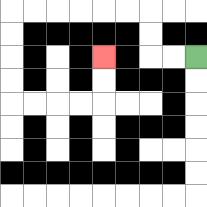{'start': '[8, 2]', 'end': '[4, 2]', 'path_directions': 'L,L,U,U,L,L,L,L,L,L,D,D,D,D,R,R,R,R,U,U', 'path_coordinates': '[[8, 2], [7, 2], [6, 2], [6, 1], [6, 0], [5, 0], [4, 0], [3, 0], [2, 0], [1, 0], [0, 0], [0, 1], [0, 2], [0, 3], [0, 4], [1, 4], [2, 4], [3, 4], [4, 4], [4, 3], [4, 2]]'}